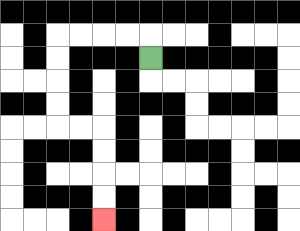{'start': '[6, 2]', 'end': '[4, 9]', 'path_directions': 'U,L,L,L,L,D,D,D,D,R,R,D,D,D,D', 'path_coordinates': '[[6, 2], [6, 1], [5, 1], [4, 1], [3, 1], [2, 1], [2, 2], [2, 3], [2, 4], [2, 5], [3, 5], [4, 5], [4, 6], [4, 7], [4, 8], [4, 9]]'}